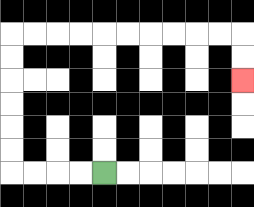{'start': '[4, 7]', 'end': '[10, 3]', 'path_directions': 'L,L,L,L,U,U,U,U,U,U,R,R,R,R,R,R,R,R,R,R,D,D', 'path_coordinates': '[[4, 7], [3, 7], [2, 7], [1, 7], [0, 7], [0, 6], [0, 5], [0, 4], [0, 3], [0, 2], [0, 1], [1, 1], [2, 1], [3, 1], [4, 1], [5, 1], [6, 1], [7, 1], [8, 1], [9, 1], [10, 1], [10, 2], [10, 3]]'}